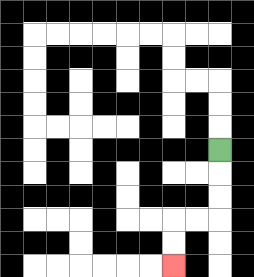{'start': '[9, 6]', 'end': '[7, 11]', 'path_directions': 'D,D,D,L,L,D,D', 'path_coordinates': '[[9, 6], [9, 7], [9, 8], [9, 9], [8, 9], [7, 9], [7, 10], [7, 11]]'}